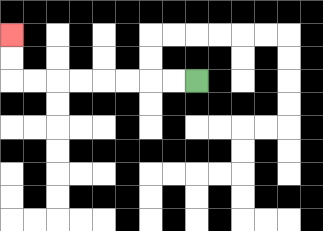{'start': '[8, 3]', 'end': '[0, 1]', 'path_directions': 'L,L,L,L,L,L,L,L,U,U', 'path_coordinates': '[[8, 3], [7, 3], [6, 3], [5, 3], [4, 3], [3, 3], [2, 3], [1, 3], [0, 3], [0, 2], [0, 1]]'}